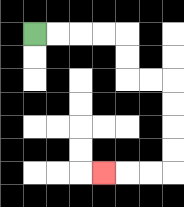{'start': '[1, 1]', 'end': '[4, 7]', 'path_directions': 'R,R,R,R,D,D,R,R,D,D,D,D,L,L,L', 'path_coordinates': '[[1, 1], [2, 1], [3, 1], [4, 1], [5, 1], [5, 2], [5, 3], [6, 3], [7, 3], [7, 4], [7, 5], [7, 6], [7, 7], [6, 7], [5, 7], [4, 7]]'}